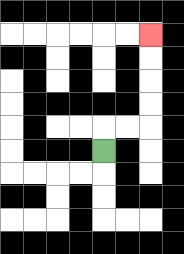{'start': '[4, 6]', 'end': '[6, 1]', 'path_directions': 'U,R,R,U,U,U,U', 'path_coordinates': '[[4, 6], [4, 5], [5, 5], [6, 5], [6, 4], [6, 3], [6, 2], [6, 1]]'}